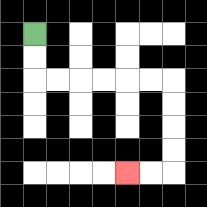{'start': '[1, 1]', 'end': '[5, 7]', 'path_directions': 'D,D,R,R,R,R,R,R,D,D,D,D,L,L', 'path_coordinates': '[[1, 1], [1, 2], [1, 3], [2, 3], [3, 3], [4, 3], [5, 3], [6, 3], [7, 3], [7, 4], [7, 5], [7, 6], [7, 7], [6, 7], [5, 7]]'}